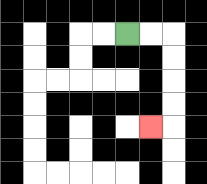{'start': '[5, 1]', 'end': '[6, 5]', 'path_directions': 'R,R,D,D,D,D,L', 'path_coordinates': '[[5, 1], [6, 1], [7, 1], [7, 2], [7, 3], [7, 4], [7, 5], [6, 5]]'}